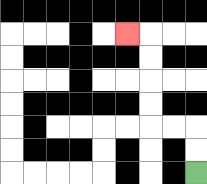{'start': '[8, 7]', 'end': '[5, 1]', 'path_directions': 'U,U,L,L,U,U,U,U,L', 'path_coordinates': '[[8, 7], [8, 6], [8, 5], [7, 5], [6, 5], [6, 4], [6, 3], [6, 2], [6, 1], [5, 1]]'}